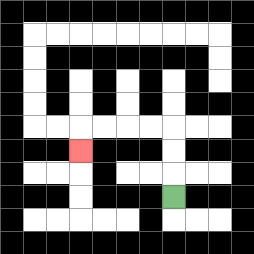{'start': '[7, 8]', 'end': '[3, 6]', 'path_directions': 'U,U,U,L,L,L,L,D', 'path_coordinates': '[[7, 8], [7, 7], [7, 6], [7, 5], [6, 5], [5, 5], [4, 5], [3, 5], [3, 6]]'}